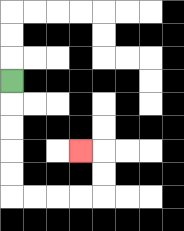{'start': '[0, 3]', 'end': '[3, 6]', 'path_directions': 'D,D,D,D,D,R,R,R,R,U,U,L', 'path_coordinates': '[[0, 3], [0, 4], [0, 5], [0, 6], [0, 7], [0, 8], [1, 8], [2, 8], [3, 8], [4, 8], [4, 7], [4, 6], [3, 6]]'}